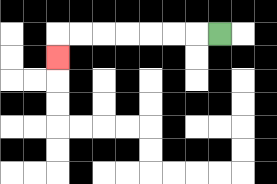{'start': '[9, 1]', 'end': '[2, 2]', 'path_directions': 'L,L,L,L,L,L,L,D', 'path_coordinates': '[[9, 1], [8, 1], [7, 1], [6, 1], [5, 1], [4, 1], [3, 1], [2, 1], [2, 2]]'}